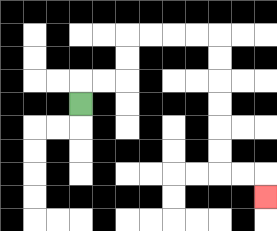{'start': '[3, 4]', 'end': '[11, 8]', 'path_directions': 'U,R,R,U,U,R,R,R,R,D,D,D,D,D,D,R,R,D', 'path_coordinates': '[[3, 4], [3, 3], [4, 3], [5, 3], [5, 2], [5, 1], [6, 1], [7, 1], [8, 1], [9, 1], [9, 2], [9, 3], [9, 4], [9, 5], [9, 6], [9, 7], [10, 7], [11, 7], [11, 8]]'}